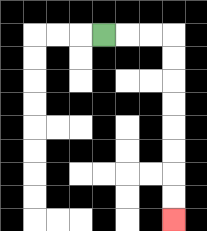{'start': '[4, 1]', 'end': '[7, 9]', 'path_directions': 'R,R,R,D,D,D,D,D,D,D,D', 'path_coordinates': '[[4, 1], [5, 1], [6, 1], [7, 1], [7, 2], [7, 3], [7, 4], [7, 5], [7, 6], [7, 7], [7, 8], [7, 9]]'}